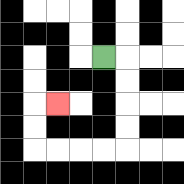{'start': '[4, 2]', 'end': '[2, 4]', 'path_directions': 'R,D,D,D,D,L,L,L,L,U,U,R', 'path_coordinates': '[[4, 2], [5, 2], [5, 3], [5, 4], [5, 5], [5, 6], [4, 6], [3, 6], [2, 6], [1, 6], [1, 5], [1, 4], [2, 4]]'}